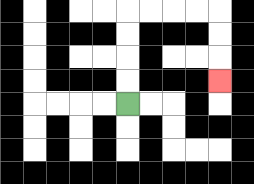{'start': '[5, 4]', 'end': '[9, 3]', 'path_directions': 'U,U,U,U,R,R,R,R,D,D,D', 'path_coordinates': '[[5, 4], [5, 3], [5, 2], [5, 1], [5, 0], [6, 0], [7, 0], [8, 0], [9, 0], [9, 1], [9, 2], [9, 3]]'}